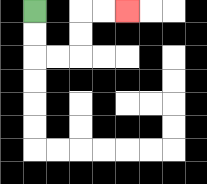{'start': '[1, 0]', 'end': '[5, 0]', 'path_directions': 'D,D,R,R,U,U,R,R', 'path_coordinates': '[[1, 0], [1, 1], [1, 2], [2, 2], [3, 2], [3, 1], [3, 0], [4, 0], [5, 0]]'}